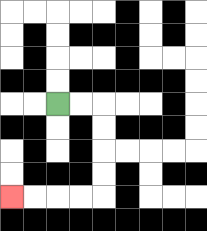{'start': '[2, 4]', 'end': '[0, 8]', 'path_directions': 'R,R,D,D,D,D,L,L,L,L', 'path_coordinates': '[[2, 4], [3, 4], [4, 4], [4, 5], [4, 6], [4, 7], [4, 8], [3, 8], [2, 8], [1, 8], [0, 8]]'}